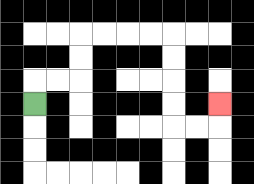{'start': '[1, 4]', 'end': '[9, 4]', 'path_directions': 'U,R,R,U,U,R,R,R,R,D,D,D,D,R,R,U', 'path_coordinates': '[[1, 4], [1, 3], [2, 3], [3, 3], [3, 2], [3, 1], [4, 1], [5, 1], [6, 1], [7, 1], [7, 2], [7, 3], [7, 4], [7, 5], [8, 5], [9, 5], [9, 4]]'}